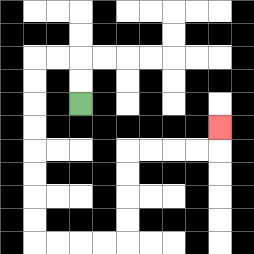{'start': '[3, 4]', 'end': '[9, 5]', 'path_directions': 'U,U,L,L,D,D,D,D,D,D,D,D,R,R,R,R,U,U,U,U,R,R,R,R,U', 'path_coordinates': '[[3, 4], [3, 3], [3, 2], [2, 2], [1, 2], [1, 3], [1, 4], [1, 5], [1, 6], [1, 7], [1, 8], [1, 9], [1, 10], [2, 10], [3, 10], [4, 10], [5, 10], [5, 9], [5, 8], [5, 7], [5, 6], [6, 6], [7, 6], [8, 6], [9, 6], [9, 5]]'}